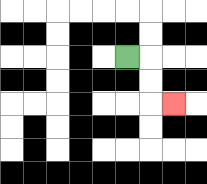{'start': '[5, 2]', 'end': '[7, 4]', 'path_directions': 'R,D,D,R', 'path_coordinates': '[[5, 2], [6, 2], [6, 3], [6, 4], [7, 4]]'}